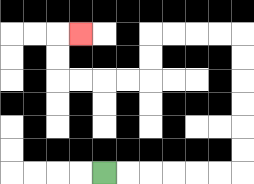{'start': '[4, 7]', 'end': '[3, 1]', 'path_directions': 'R,R,R,R,R,R,U,U,U,U,U,U,L,L,L,L,D,D,L,L,L,L,U,U,R', 'path_coordinates': '[[4, 7], [5, 7], [6, 7], [7, 7], [8, 7], [9, 7], [10, 7], [10, 6], [10, 5], [10, 4], [10, 3], [10, 2], [10, 1], [9, 1], [8, 1], [7, 1], [6, 1], [6, 2], [6, 3], [5, 3], [4, 3], [3, 3], [2, 3], [2, 2], [2, 1], [3, 1]]'}